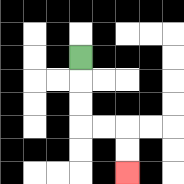{'start': '[3, 2]', 'end': '[5, 7]', 'path_directions': 'D,D,D,R,R,D,D', 'path_coordinates': '[[3, 2], [3, 3], [3, 4], [3, 5], [4, 5], [5, 5], [5, 6], [5, 7]]'}